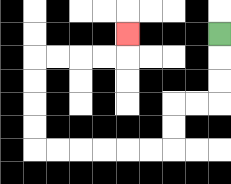{'start': '[9, 1]', 'end': '[5, 1]', 'path_directions': 'D,D,D,L,L,D,D,L,L,L,L,L,L,U,U,U,U,R,R,R,R,U', 'path_coordinates': '[[9, 1], [9, 2], [9, 3], [9, 4], [8, 4], [7, 4], [7, 5], [7, 6], [6, 6], [5, 6], [4, 6], [3, 6], [2, 6], [1, 6], [1, 5], [1, 4], [1, 3], [1, 2], [2, 2], [3, 2], [4, 2], [5, 2], [5, 1]]'}